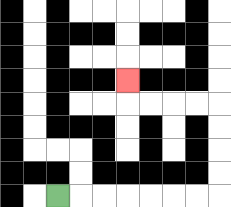{'start': '[2, 8]', 'end': '[5, 3]', 'path_directions': 'R,R,R,R,R,R,R,U,U,U,U,L,L,L,L,U', 'path_coordinates': '[[2, 8], [3, 8], [4, 8], [5, 8], [6, 8], [7, 8], [8, 8], [9, 8], [9, 7], [9, 6], [9, 5], [9, 4], [8, 4], [7, 4], [6, 4], [5, 4], [5, 3]]'}